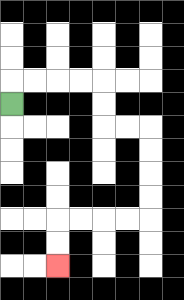{'start': '[0, 4]', 'end': '[2, 11]', 'path_directions': 'U,R,R,R,R,D,D,R,R,D,D,D,D,L,L,L,L,D,D', 'path_coordinates': '[[0, 4], [0, 3], [1, 3], [2, 3], [3, 3], [4, 3], [4, 4], [4, 5], [5, 5], [6, 5], [6, 6], [6, 7], [6, 8], [6, 9], [5, 9], [4, 9], [3, 9], [2, 9], [2, 10], [2, 11]]'}